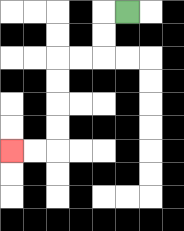{'start': '[5, 0]', 'end': '[0, 6]', 'path_directions': 'L,D,D,L,L,D,D,D,D,L,L', 'path_coordinates': '[[5, 0], [4, 0], [4, 1], [4, 2], [3, 2], [2, 2], [2, 3], [2, 4], [2, 5], [2, 6], [1, 6], [0, 6]]'}